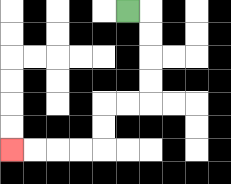{'start': '[5, 0]', 'end': '[0, 6]', 'path_directions': 'R,D,D,D,D,L,L,D,D,L,L,L,L', 'path_coordinates': '[[5, 0], [6, 0], [6, 1], [6, 2], [6, 3], [6, 4], [5, 4], [4, 4], [4, 5], [4, 6], [3, 6], [2, 6], [1, 6], [0, 6]]'}